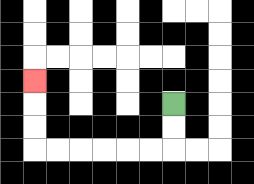{'start': '[7, 4]', 'end': '[1, 3]', 'path_directions': 'D,D,L,L,L,L,L,L,U,U,U', 'path_coordinates': '[[7, 4], [7, 5], [7, 6], [6, 6], [5, 6], [4, 6], [3, 6], [2, 6], [1, 6], [1, 5], [1, 4], [1, 3]]'}